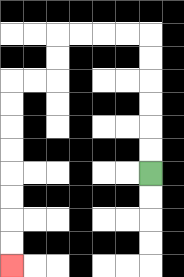{'start': '[6, 7]', 'end': '[0, 11]', 'path_directions': 'U,U,U,U,U,U,L,L,L,L,D,D,L,L,D,D,D,D,D,D,D,D', 'path_coordinates': '[[6, 7], [6, 6], [6, 5], [6, 4], [6, 3], [6, 2], [6, 1], [5, 1], [4, 1], [3, 1], [2, 1], [2, 2], [2, 3], [1, 3], [0, 3], [0, 4], [0, 5], [0, 6], [0, 7], [0, 8], [0, 9], [0, 10], [0, 11]]'}